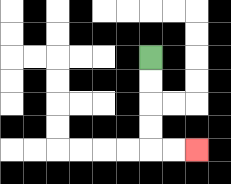{'start': '[6, 2]', 'end': '[8, 6]', 'path_directions': 'D,D,D,D,R,R', 'path_coordinates': '[[6, 2], [6, 3], [6, 4], [6, 5], [6, 6], [7, 6], [8, 6]]'}